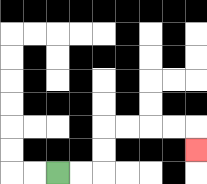{'start': '[2, 7]', 'end': '[8, 6]', 'path_directions': 'R,R,U,U,R,R,R,R,D', 'path_coordinates': '[[2, 7], [3, 7], [4, 7], [4, 6], [4, 5], [5, 5], [6, 5], [7, 5], [8, 5], [8, 6]]'}